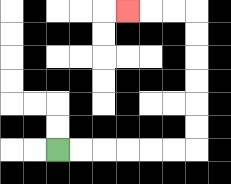{'start': '[2, 6]', 'end': '[5, 0]', 'path_directions': 'R,R,R,R,R,R,U,U,U,U,U,U,L,L,L', 'path_coordinates': '[[2, 6], [3, 6], [4, 6], [5, 6], [6, 6], [7, 6], [8, 6], [8, 5], [8, 4], [8, 3], [8, 2], [8, 1], [8, 0], [7, 0], [6, 0], [5, 0]]'}